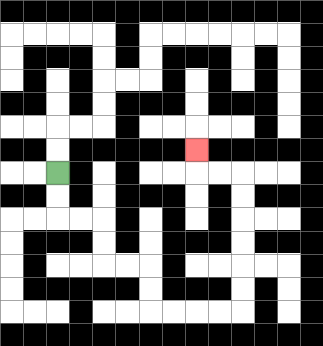{'start': '[2, 7]', 'end': '[8, 6]', 'path_directions': 'D,D,R,R,D,D,R,R,D,D,R,R,R,R,U,U,U,U,U,U,L,L,U', 'path_coordinates': '[[2, 7], [2, 8], [2, 9], [3, 9], [4, 9], [4, 10], [4, 11], [5, 11], [6, 11], [6, 12], [6, 13], [7, 13], [8, 13], [9, 13], [10, 13], [10, 12], [10, 11], [10, 10], [10, 9], [10, 8], [10, 7], [9, 7], [8, 7], [8, 6]]'}